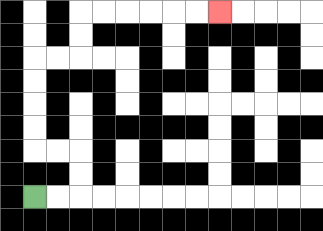{'start': '[1, 8]', 'end': '[9, 0]', 'path_directions': 'R,R,U,U,L,L,U,U,U,U,R,R,U,U,R,R,R,R,R,R', 'path_coordinates': '[[1, 8], [2, 8], [3, 8], [3, 7], [3, 6], [2, 6], [1, 6], [1, 5], [1, 4], [1, 3], [1, 2], [2, 2], [3, 2], [3, 1], [3, 0], [4, 0], [5, 0], [6, 0], [7, 0], [8, 0], [9, 0]]'}